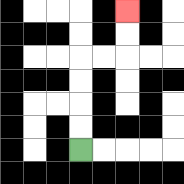{'start': '[3, 6]', 'end': '[5, 0]', 'path_directions': 'U,U,U,U,R,R,U,U', 'path_coordinates': '[[3, 6], [3, 5], [3, 4], [3, 3], [3, 2], [4, 2], [5, 2], [5, 1], [5, 0]]'}